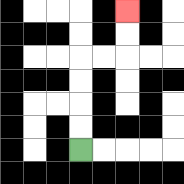{'start': '[3, 6]', 'end': '[5, 0]', 'path_directions': 'U,U,U,U,R,R,U,U', 'path_coordinates': '[[3, 6], [3, 5], [3, 4], [3, 3], [3, 2], [4, 2], [5, 2], [5, 1], [5, 0]]'}